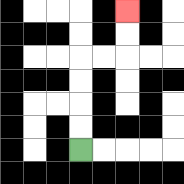{'start': '[3, 6]', 'end': '[5, 0]', 'path_directions': 'U,U,U,U,R,R,U,U', 'path_coordinates': '[[3, 6], [3, 5], [3, 4], [3, 3], [3, 2], [4, 2], [5, 2], [5, 1], [5, 0]]'}